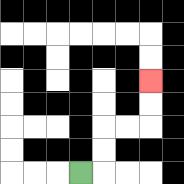{'start': '[3, 7]', 'end': '[6, 3]', 'path_directions': 'R,U,U,R,R,U,U', 'path_coordinates': '[[3, 7], [4, 7], [4, 6], [4, 5], [5, 5], [6, 5], [6, 4], [6, 3]]'}